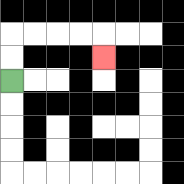{'start': '[0, 3]', 'end': '[4, 2]', 'path_directions': 'U,U,R,R,R,R,D', 'path_coordinates': '[[0, 3], [0, 2], [0, 1], [1, 1], [2, 1], [3, 1], [4, 1], [4, 2]]'}